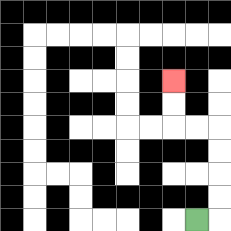{'start': '[8, 9]', 'end': '[7, 3]', 'path_directions': 'R,U,U,U,U,L,L,U,U', 'path_coordinates': '[[8, 9], [9, 9], [9, 8], [9, 7], [9, 6], [9, 5], [8, 5], [7, 5], [7, 4], [7, 3]]'}